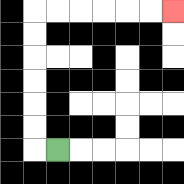{'start': '[2, 6]', 'end': '[7, 0]', 'path_directions': 'L,U,U,U,U,U,U,R,R,R,R,R,R', 'path_coordinates': '[[2, 6], [1, 6], [1, 5], [1, 4], [1, 3], [1, 2], [1, 1], [1, 0], [2, 0], [3, 0], [4, 0], [5, 0], [6, 0], [7, 0]]'}